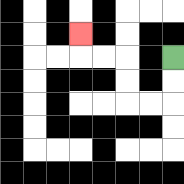{'start': '[7, 2]', 'end': '[3, 1]', 'path_directions': 'D,D,L,L,U,U,L,L,U', 'path_coordinates': '[[7, 2], [7, 3], [7, 4], [6, 4], [5, 4], [5, 3], [5, 2], [4, 2], [3, 2], [3, 1]]'}